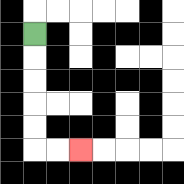{'start': '[1, 1]', 'end': '[3, 6]', 'path_directions': 'D,D,D,D,D,R,R', 'path_coordinates': '[[1, 1], [1, 2], [1, 3], [1, 4], [1, 5], [1, 6], [2, 6], [3, 6]]'}